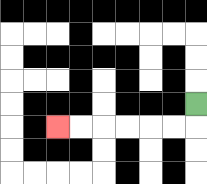{'start': '[8, 4]', 'end': '[2, 5]', 'path_directions': 'D,L,L,L,L,L,L', 'path_coordinates': '[[8, 4], [8, 5], [7, 5], [6, 5], [5, 5], [4, 5], [3, 5], [2, 5]]'}